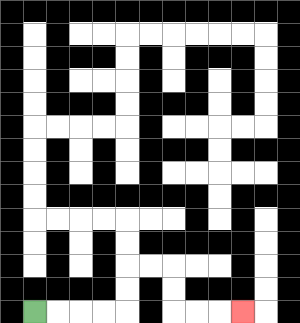{'start': '[1, 13]', 'end': '[10, 13]', 'path_directions': 'R,R,R,R,U,U,R,R,D,D,R,R,R', 'path_coordinates': '[[1, 13], [2, 13], [3, 13], [4, 13], [5, 13], [5, 12], [5, 11], [6, 11], [7, 11], [7, 12], [7, 13], [8, 13], [9, 13], [10, 13]]'}